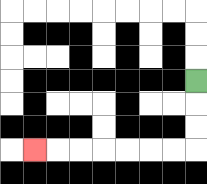{'start': '[8, 3]', 'end': '[1, 6]', 'path_directions': 'D,D,D,L,L,L,L,L,L,L', 'path_coordinates': '[[8, 3], [8, 4], [8, 5], [8, 6], [7, 6], [6, 6], [5, 6], [4, 6], [3, 6], [2, 6], [1, 6]]'}